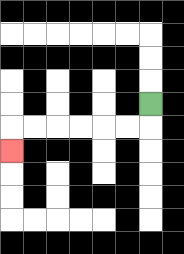{'start': '[6, 4]', 'end': '[0, 6]', 'path_directions': 'D,L,L,L,L,L,L,D', 'path_coordinates': '[[6, 4], [6, 5], [5, 5], [4, 5], [3, 5], [2, 5], [1, 5], [0, 5], [0, 6]]'}